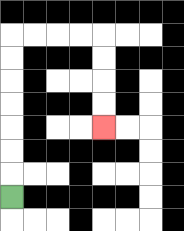{'start': '[0, 8]', 'end': '[4, 5]', 'path_directions': 'U,U,U,U,U,U,U,R,R,R,R,D,D,D,D', 'path_coordinates': '[[0, 8], [0, 7], [0, 6], [0, 5], [0, 4], [0, 3], [0, 2], [0, 1], [1, 1], [2, 1], [3, 1], [4, 1], [4, 2], [4, 3], [4, 4], [4, 5]]'}